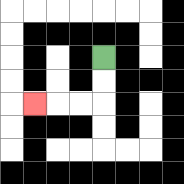{'start': '[4, 2]', 'end': '[1, 4]', 'path_directions': 'D,D,L,L,L', 'path_coordinates': '[[4, 2], [4, 3], [4, 4], [3, 4], [2, 4], [1, 4]]'}